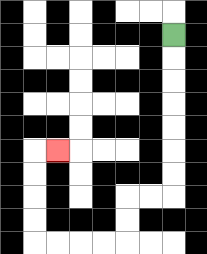{'start': '[7, 1]', 'end': '[2, 6]', 'path_directions': 'D,D,D,D,D,D,D,L,L,D,D,L,L,L,L,U,U,U,U,R', 'path_coordinates': '[[7, 1], [7, 2], [7, 3], [7, 4], [7, 5], [7, 6], [7, 7], [7, 8], [6, 8], [5, 8], [5, 9], [5, 10], [4, 10], [3, 10], [2, 10], [1, 10], [1, 9], [1, 8], [1, 7], [1, 6], [2, 6]]'}